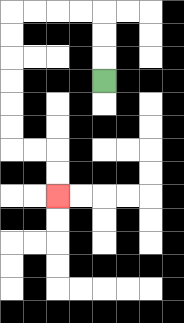{'start': '[4, 3]', 'end': '[2, 8]', 'path_directions': 'U,U,U,L,L,L,L,D,D,D,D,D,D,R,R,D,D', 'path_coordinates': '[[4, 3], [4, 2], [4, 1], [4, 0], [3, 0], [2, 0], [1, 0], [0, 0], [0, 1], [0, 2], [0, 3], [0, 4], [0, 5], [0, 6], [1, 6], [2, 6], [2, 7], [2, 8]]'}